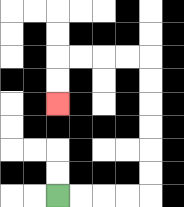{'start': '[2, 8]', 'end': '[2, 4]', 'path_directions': 'R,R,R,R,U,U,U,U,U,U,L,L,L,L,D,D', 'path_coordinates': '[[2, 8], [3, 8], [4, 8], [5, 8], [6, 8], [6, 7], [6, 6], [6, 5], [6, 4], [6, 3], [6, 2], [5, 2], [4, 2], [3, 2], [2, 2], [2, 3], [2, 4]]'}